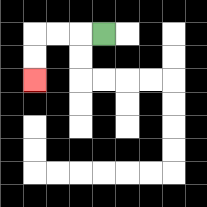{'start': '[4, 1]', 'end': '[1, 3]', 'path_directions': 'L,L,L,D,D', 'path_coordinates': '[[4, 1], [3, 1], [2, 1], [1, 1], [1, 2], [1, 3]]'}